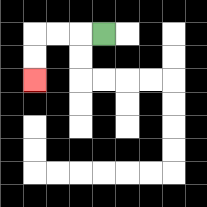{'start': '[4, 1]', 'end': '[1, 3]', 'path_directions': 'L,L,L,D,D', 'path_coordinates': '[[4, 1], [3, 1], [2, 1], [1, 1], [1, 2], [1, 3]]'}